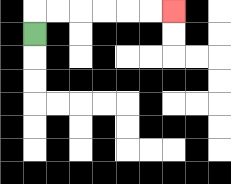{'start': '[1, 1]', 'end': '[7, 0]', 'path_directions': 'U,R,R,R,R,R,R', 'path_coordinates': '[[1, 1], [1, 0], [2, 0], [3, 0], [4, 0], [5, 0], [6, 0], [7, 0]]'}